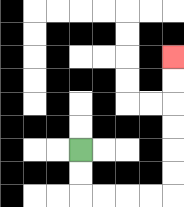{'start': '[3, 6]', 'end': '[7, 2]', 'path_directions': 'D,D,R,R,R,R,U,U,U,U,U,U', 'path_coordinates': '[[3, 6], [3, 7], [3, 8], [4, 8], [5, 8], [6, 8], [7, 8], [7, 7], [7, 6], [7, 5], [7, 4], [7, 3], [7, 2]]'}